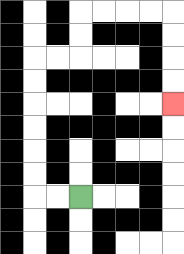{'start': '[3, 8]', 'end': '[7, 4]', 'path_directions': 'L,L,U,U,U,U,U,U,R,R,U,U,R,R,R,R,D,D,D,D', 'path_coordinates': '[[3, 8], [2, 8], [1, 8], [1, 7], [1, 6], [1, 5], [1, 4], [1, 3], [1, 2], [2, 2], [3, 2], [3, 1], [3, 0], [4, 0], [5, 0], [6, 0], [7, 0], [7, 1], [7, 2], [7, 3], [7, 4]]'}